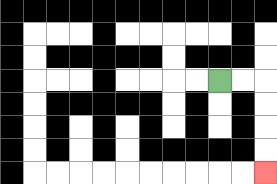{'start': '[9, 3]', 'end': '[11, 7]', 'path_directions': 'R,R,D,D,D,D', 'path_coordinates': '[[9, 3], [10, 3], [11, 3], [11, 4], [11, 5], [11, 6], [11, 7]]'}